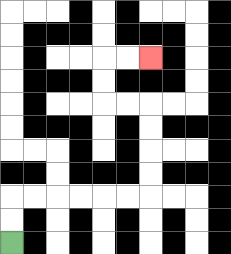{'start': '[0, 10]', 'end': '[6, 2]', 'path_directions': 'U,U,R,R,R,R,R,R,U,U,U,U,L,L,U,U,R,R', 'path_coordinates': '[[0, 10], [0, 9], [0, 8], [1, 8], [2, 8], [3, 8], [4, 8], [5, 8], [6, 8], [6, 7], [6, 6], [6, 5], [6, 4], [5, 4], [4, 4], [4, 3], [4, 2], [5, 2], [6, 2]]'}